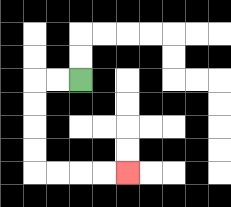{'start': '[3, 3]', 'end': '[5, 7]', 'path_directions': 'L,L,D,D,D,D,R,R,R,R', 'path_coordinates': '[[3, 3], [2, 3], [1, 3], [1, 4], [1, 5], [1, 6], [1, 7], [2, 7], [3, 7], [4, 7], [5, 7]]'}